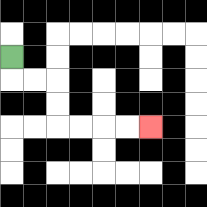{'start': '[0, 2]', 'end': '[6, 5]', 'path_directions': 'D,R,R,D,D,R,R,R,R', 'path_coordinates': '[[0, 2], [0, 3], [1, 3], [2, 3], [2, 4], [2, 5], [3, 5], [4, 5], [5, 5], [6, 5]]'}